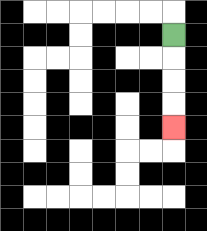{'start': '[7, 1]', 'end': '[7, 5]', 'path_directions': 'D,D,D,D', 'path_coordinates': '[[7, 1], [7, 2], [7, 3], [7, 4], [7, 5]]'}